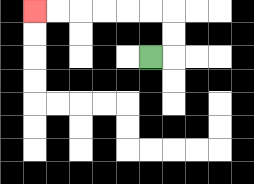{'start': '[6, 2]', 'end': '[1, 0]', 'path_directions': 'R,U,U,L,L,L,L,L,L', 'path_coordinates': '[[6, 2], [7, 2], [7, 1], [7, 0], [6, 0], [5, 0], [4, 0], [3, 0], [2, 0], [1, 0]]'}